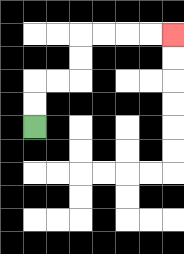{'start': '[1, 5]', 'end': '[7, 1]', 'path_directions': 'U,U,R,R,U,U,R,R,R,R', 'path_coordinates': '[[1, 5], [1, 4], [1, 3], [2, 3], [3, 3], [3, 2], [3, 1], [4, 1], [5, 1], [6, 1], [7, 1]]'}